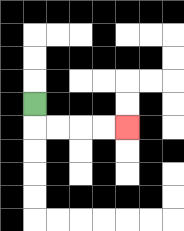{'start': '[1, 4]', 'end': '[5, 5]', 'path_directions': 'D,R,R,R,R', 'path_coordinates': '[[1, 4], [1, 5], [2, 5], [3, 5], [4, 5], [5, 5]]'}